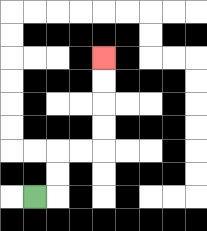{'start': '[1, 8]', 'end': '[4, 2]', 'path_directions': 'R,U,U,R,R,U,U,U,U', 'path_coordinates': '[[1, 8], [2, 8], [2, 7], [2, 6], [3, 6], [4, 6], [4, 5], [4, 4], [4, 3], [4, 2]]'}